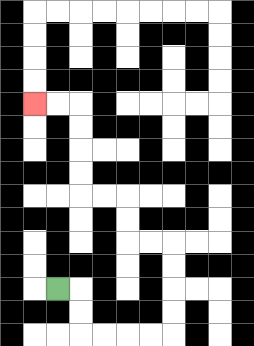{'start': '[2, 12]', 'end': '[1, 4]', 'path_directions': 'R,D,D,R,R,R,R,U,U,U,U,L,L,U,U,L,L,U,U,U,U,L,L', 'path_coordinates': '[[2, 12], [3, 12], [3, 13], [3, 14], [4, 14], [5, 14], [6, 14], [7, 14], [7, 13], [7, 12], [7, 11], [7, 10], [6, 10], [5, 10], [5, 9], [5, 8], [4, 8], [3, 8], [3, 7], [3, 6], [3, 5], [3, 4], [2, 4], [1, 4]]'}